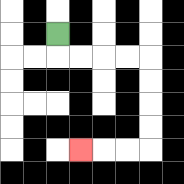{'start': '[2, 1]', 'end': '[3, 6]', 'path_directions': 'D,R,R,R,R,D,D,D,D,L,L,L', 'path_coordinates': '[[2, 1], [2, 2], [3, 2], [4, 2], [5, 2], [6, 2], [6, 3], [6, 4], [6, 5], [6, 6], [5, 6], [4, 6], [3, 6]]'}